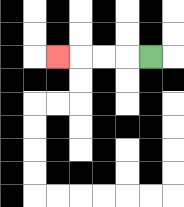{'start': '[6, 2]', 'end': '[2, 2]', 'path_directions': 'L,L,L,L', 'path_coordinates': '[[6, 2], [5, 2], [4, 2], [3, 2], [2, 2]]'}